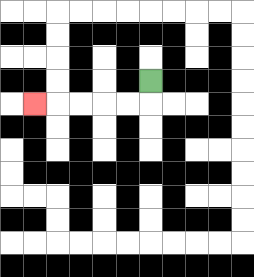{'start': '[6, 3]', 'end': '[1, 4]', 'path_directions': 'D,L,L,L,L,L', 'path_coordinates': '[[6, 3], [6, 4], [5, 4], [4, 4], [3, 4], [2, 4], [1, 4]]'}